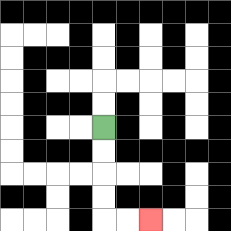{'start': '[4, 5]', 'end': '[6, 9]', 'path_directions': 'D,D,D,D,R,R', 'path_coordinates': '[[4, 5], [4, 6], [4, 7], [4, 8], [4, 9], [5, 9], [6, 9]]'}